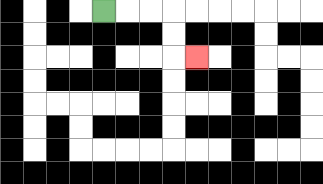{'start': '[4, 0]', 'end': '[8, 2]', 'path_directions': 'R,R,R,D,D,R', 'path_coordinates': '[[4, 0], [5, 0], [6, 0], [7, 0], [7, 1], [7, 2], [8, 2]]'}